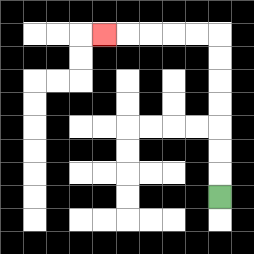{'start': '[9, 8]', 'end': '[4, 1]', 'path_directions': 'U,U,U,U,U,U,U,L,L,L,L,L', 'path_coordinates': '[[9, 8], [9, 7], [9, 6], [9, 5], [9, 4], [9, 3], [9, 2], [9, 1], [8, 1], [7, 1], [6, 1], [5, 1], [4, 1]]'}